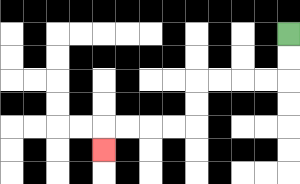{'start': '[12, 1]', 'end': '[4, 6]', 'path_directions': 'D,D,L,L,L,L,D,D,L,L,L,L,D', 'path_coordinates': '[[12, 1], [12, 2], [12, 3], [11, 3], [10, 3], [9, 3], [8, 3], [8, 4], [8, 5], [7, 5], [6, 5], [5, 5], [4, 5], [4, 6]]'}